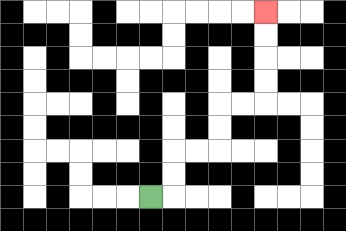{'start': '[6, 8]', 'end': '[11, 0]', 'path_directions': 'R,U,U,R,R,U,U,R,R,U,U,U,U', 'path_coordinates': '[[6, 8], [7, 8], [7, 7], [7, 6], [8, 6], [9, 6], [9, 5], [9, 4], [10, 4], [11, 4], [11, 3], [11, 2], [11, 1], [11, 0]]'}